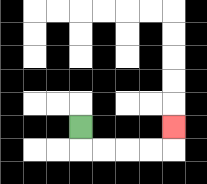{'start': '[3, 5]', 'end': '[7, 5]', 'path_directions': 'D,R,R,R,R,U', 'path_coordinates': '[[3, 5], [3, 6], [4, 6], [5, 6], [6, 6], [7, 6], [7, 5]]'}